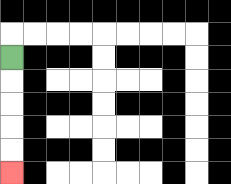{'start': '[0, 2]', 'end': '[0, 7]', 'path_directions': 'D,D,D,D,D', 'path_coordinates': '[[0, 2], [0, 3], [0, 4], [0, 5], [0, 6], [0, 7]]'}